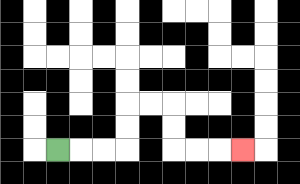{'start': '[2, 6]', 'end': '[10, 6]', 'path_directions': 'R,R,R,U,U,R,R,D,D,R,R,R', 'path_coordinates': '[[2, 6], [3, 6], [4, 6], [5, 6], [5, 5], [5, 4], [6, 4], [7, 4], [7, 5], [7, 6], [8, 6], [9, 6], [10, 6]]'}